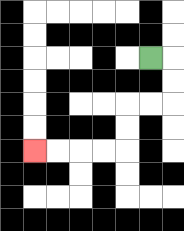{'start': '[6, 2]', 'end': '[1, 6]', 'path_directions': 'R,D,D,L,L,D,D,L,L,L,L', 'path_coordinates': '[[6, 2], [7, 2], [7, 3], [7, 4], [6, 4], [5, 4], [5, 5], [5, 6], [4, 6], [3, 6], [2, 6], [1, 6]]'}